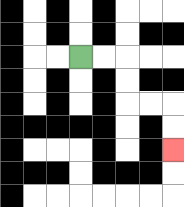{'start': '[3, 2]', 'end': '[7, 6]', 'path_directions': 'R,R,D,D,R,R,D,D', 'path_coordinates': '[[3, 2], [4, 2], [5, 2], [5, 3], [5, 4], [6, 4], [7, 4], [7, 5], [7, 6]]'}